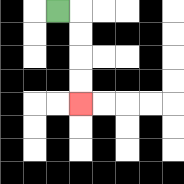{'start': '[2, 0]', 'end': '[3, 4]', 'path_directions': 'R,D,D,D,D', 'path_coordinates': '[[2, 0], [3, 0], [3, 1], [3, 2], [3, 3], [3, 4]]'}